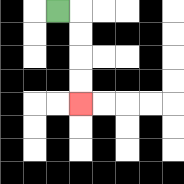{'start': '[2, 0]', 'end': '[3, 4]', 'path_directions': 'R,D,D,D,D', 'path_coordinates': '[[2, 0], [3, 0], [3, 1], [3, 2], [3, 3], [3, 4]]'}